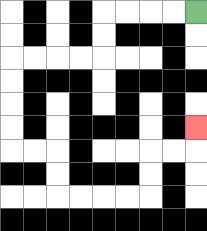{'start': '[8, 0]', 'end': '[8, 5]', 'path_directions': 'L,L,L,L,D,D,L,L,L,L,D,D,D,D,R,R,D,D,R,R,R,R,U,U,R,R,U', 'path_coordinates': '[[8, 0], [7, 0], [6, 0], [5, 0], [4, 0], [4, 1], [4, 2], [3, 2], [2, 2], [1, 2], [0, 2], [0, 3], [0, 4], [0, 5], [0, 6], [1, 6], [2, 6], [2, 7], [2, 8], [3, 8], [4, 8], [5, 8], [6, 8], [6, 7], [6, 6], [7, 6], [8, 6], [8, 5]]'}